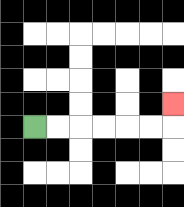{'start': '[1, 5]', 'end': '[7, 4]', 'path_directions': 'R,R,R,R,R,R,U', 'path_coordinates': '[[1, 5], [2, 5], [3, 5], [4, 5], [5, 5], [6, 5], [7, 5], [7, 4]]'}